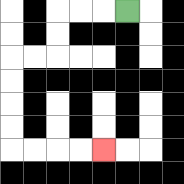{'start': '[5, 0]', 'end': '[4, 6]', 'path_directions': 'L,L,L,D,D,L,L,D,D,D,D,R,R,R,R', 'path_coordinates': '[[5, 0], [4, 0], [3, 0], [2, 0], [2, 1], [2, 2], [1, 2], [0, 2], [0, 3], [0, 4], [0, 5], [0, 6], [1, 6], [2, 6], [3, 6], [4, 6]]'}